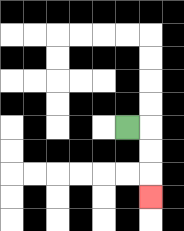{'start': '[5, 5]', 'end': '[6, 8]', 'path_directions': 'R,D,D,D', 'path_coordinates': '[[5, 5], [6, 5], [6, 6], [6, 7], [6, 8]]'}